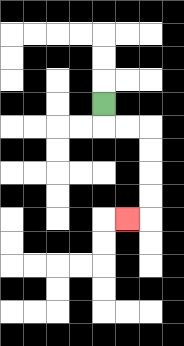{'start': '[4, 4]', 'end': '[5, 9]', 'path_directions': 'D,R,R,D,D,D,D,L', 'path_coordinates': '[[4, 4], [4, 5], [5, 5], [6, 5], [6, 6], [6, 7], [6, 8], [6, 9], [5, 9]]'}